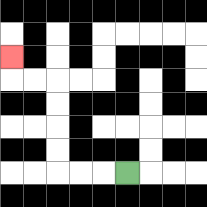{'start': '[5, 7]', 'end': '[0, 2]', 'path_directions': 'L,L,L,U,U,U,U,L,L,U', 'path_coordinates': '[[5, 7], [4, 7], [3, 7], [2, 7], [2, 6], [2, 5], [2, 4], [2, 3], [1, 3], [0, 3], [0, 2]]'}